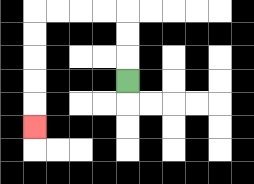{'start': '[5, 3]', 'end': '[1, 5]', 'path_directions': 'U,U,U,L,L,L,L,D,D,D,D,D', 'path_coordinates': '[[5, 3], [5, 2], [5, 1], [5, 0], [4, 0], [3, 0], [2, 0], [1, 0], [1, 1], [1, 2], [1, 3], [1, 4], [1, 5]]'}